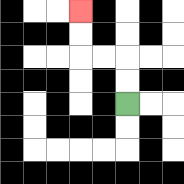{'start': '[5, 4]', 'end': '[3, 0]', 'path_directions': 'U,U,L,L,U,U', 'path_coordinates': '[[5, 4], [5, 3], [5, 2], [4, 2], [3, 2], [3, 1], [3, 0]]'}